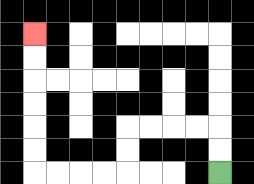{'start': '[9, 7]', 'end': '[1, 1]', 'path_directions': 'U,U,L,L,L,L,D,D,L,L,L,L,U,U,U,U,U,U', 'path_coordinates': '[[9, 7], [9, 6], [9, 5], [8, 5], [7, 5], [6, 5], [5, 5], [5, 6], [5, 7], [4, 7], [3, 7], [2, 7], [1, 7], [1, 6], [1, 5], [1, 4], [1, 3], [1, 2], [1, 1]]'}